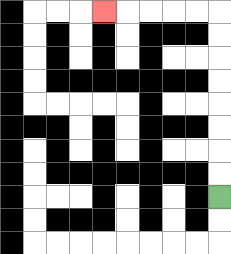{'start': '[9, 8]', 'end': '[4, 0]', 'path_directions': 'U,U,U,U,U,U,U,U,L,L,L,L,L', 'path_coordinates': '[[9, 8], [9, 7], [9, 6], [9, 5], [9, 4], [9, 3], [9, 2], [9, 1], [9, 0], [8, 0], [7, 0], [6, 0], [5, 0], [4, 0]]'}